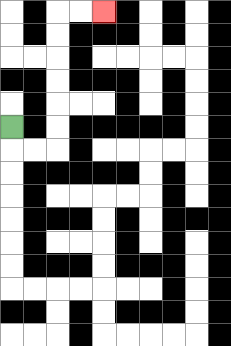{'start': '[0, 5]', 'end': '[4, 0]', 'path_directions': 'D,R,R,U,U,U,U,U,U,R,R', 'path_coordinates': '[[0, 5], [0, 6], [1, 6], [2, 6], [2, 5], [2, 4], [2, 3], [2, 2], [2, 1], [2, 0], [3, 0], [4, 0]]'}